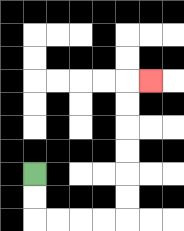{'start': '[1, 7]', 'end': '[6, 3]', 'path_directions': 'D,D,R,R,R,R,U,U,U,U,U,U,R', 'path_coordinates': '[[1, 7], [1, 8], [1, 9], [2, 9], [3, 9], [4, 9], [5, 9], [5, 8], [5, 7], [5, 6], [5, 5], [5, 4], [5, 3], [6, 3]]'}